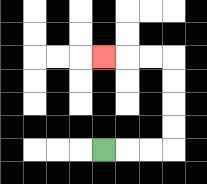{'start': '[4, 6]', 'end': '[4, 2]', 'path_directions': 'R,R,R,U,U,U,U,L,L,L', 'path_coordinates': '[[4, 6], [5, 6], [6, 6], [7, 6], [7, 5], [7, 4], [7, 3], [7, 2], [6, 2], [5, 2], [4, 2]]'}